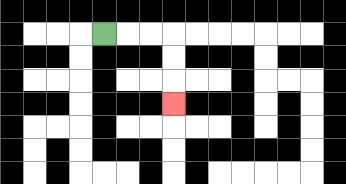{'start': '[4, 1]', 'end': '[7, 4]', 'path_directions': 'R,R,R,D,D,D', 'path_coordinates': '[[4, 1], [5, 1], [6, 1], [7, 1], [7, 2], [7, 3], [7, 4]]'}